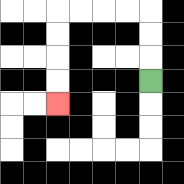{'start': '[6, 3]', 'end': '[2, 4]', 'path_directions': 'U,U,U,L,L,L,L,D,D,D,D', 'path_coordinates': '[[6, 3], [6, 2], [6, 1], [6, 0], [5, 0], [4, 0], [3, 0], [2, 0], [2, 1], [2, 2], [2, 3], [2, 4]]'}